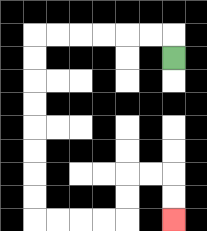{'start': '[7, 2]', 'end': '[7, 9]', 'path_directions': 'U,L,L,L,L,L,L,D,D,D,D,D,D,D,D,R,R,R,R,U,U,R,R,D,D', 'path_coordinates': '[[7, 2], [7, 1], [6, 1], [5, 1], [4, 1], [3, 1], [2, 1], [1, 1], [1, 2], [1, 3], [1, 4], [1, 5], [1, 6], [1, 7], [1, 8], [1, 9], [2, 9], [3, 9], [4, 9], [5, 9], [5, 8], [5, 7], [6, 7], [7, 7], [7, 8], [7, 9]]'}